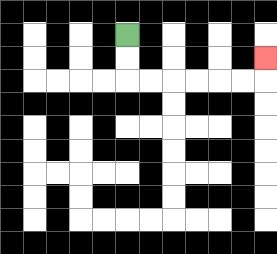{'start': '[5, 1]', 'end': '[11, 2]', 'path_directions': 'D,D,R,R,R,R,R,R,U', 'path_coordinates': '[[5, 1], [5, 2], [5, 3], [6, 3], [7, 3], [8, 3], [9, 3], [10, 3], [11, 3], [11, 2]]'}